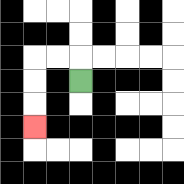{'start': '[3, 3]', 'end': '[1, 5]', 'path_directions': 'U,L,L,D,D,D', 'path_coordinates': '[[3, 3], [3, 2], [2, 2], [1, 2], [1, 3], [1, 4], [1, 5]]'}